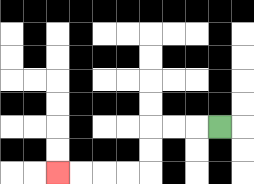{'start': '[9, 5]', 'end': '[2, 7]', 'path_directions': 'L,L,L,D,D,L,L,L,L', 'path_coordinates': '[[9, 5], [8, 5], [7, 5], [6, 5], [6, 6], [6, 7], [5, 7], [4, 7], [3, 7], [2, 7]]'}